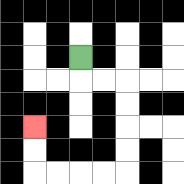{'start': '[3, 2]', 'end': '[1, 5]', 'path_directions': 'D,R,R,D,D,D,D,L,L,L,L,U,U', 'path_coordinates': '[[3, 2], [3, 3], [4, 3], [5, 3], [5, 4], [5, 5], [5, 6], [5, 7], [4, 7], [3, 7], [2, 7], [1, 7], [1, 6], [1, 5]]'}